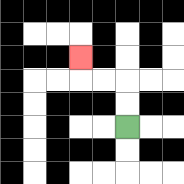{'start': '[5, 5]', 'end': '[3, 2]', 'path_directions': 'U,U,L,L,U', 'path_coordinates': '[[5, 5], [5, 4], [5, 3], [4, 3], [3, 3], [3, 2]]'}